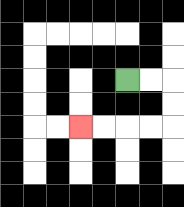{'start': '[5, 3]', 'end': '[3, 5]', 'path_directions': 'R,R,D,D,L,L,L,L', 'path_coordinates': '[[5, 3], [6, 3], [7, 3], [7, 4], [7, 5], [6, 5], [5, 5], [4, 5], [3, 5]]'}